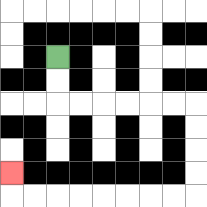{'start': '[2, 2]', 'end': '[0, 7]', 'path_directions': 'D,D,R,R,R,R,R,R,D,D,D,D,L,L,L,L,L,L,L,L,U', 'path_coordinates': '[[2, 2], [2, 3], [2, 4], [3, 4], [4, 4], [5, 4], [6, 4], [7, 4], [8, 4], [8, 5], [8, 6], [8, 7], [8, 8], [7, 8], [6, 8], [5, 8], [4, 8], [3, 8], [2, 8], [1, 8], [0, 8], [0, 7]]'}